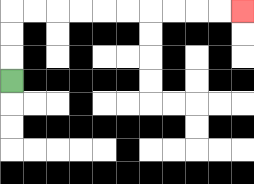{'start': '[0, 3]', 'end': '[10, 0]', 'path_directions': 'U,U,U,R,R,R,R,R,R,R,R,R,R', 'path_coordinates': '[[0, 3], [0, 2], [0, 1], [0, 0], [1, 0], [2, 0], [3, 0], [4, 0], [5, 0], [6, 0], [7, 0], [8, 0], [9, 0], [10, 0]]'}